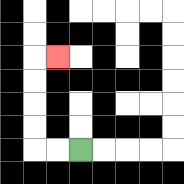{'start': '[3, 6]', 'end': '[2, 2]', 'path_directions': 'L,L,U,U,U,U,R', 'path_coordinates': '[[3, 6], [2, 6], [1, 6], [1, 5], [1, 4], [1, 3], [1, 2], [2, 2]]'}